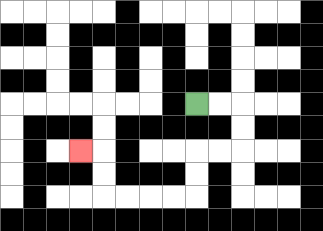{'start': '[8, 4]', 'end': '[3, 6]', 'path_directions': 'R,R,D,D,L,L,D,D,L,L,L,L,U,U,L', 'path_coordinates': '[[8, 4], [9, 4], [10, 4], [10, 5], [10, 6], [9, 6], [8, 6], [8, 7], [8, 8], [7, 8], [6, 8], [5, 8], [4, 8], [4, 7], [4, 6], [3, 6]]'}